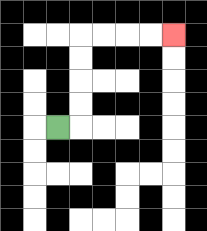{'start': '[2, 5]', 'end': '[7, 1]', 'path_directions': 'R,U,U,U,U,R,R,R,R', 'path_coordinates': '[[2, 5], [3, 5], [3, 4], [3, 3], [3, 2], [3, 1], [4, 1], [5, 1], [6, 1], [7, 1]]'}